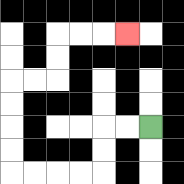{'start': '[6, 5]', 'end': '[5, 1]', 'path_directions': 'L,L,D,D,L,L,L,L,U,U,U,U,R,R,U,U,R,R,R', 'path_coordinates': '[[6, 5], [5, 5], [4, 5], [4, 6], [4, 7], [3, 7], [2, 7], [1, 7], [0, 7], [0, 6], [0, 5], [0, 4], [0, 3], [1, 3], [2, 3], [2, 2], [2, 1], [3, 1], [4, 1], [5, 1]]'}